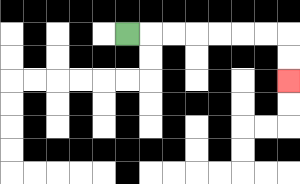{'start': '[5, 1]', 'end': '[12, 3]', 'path_directions': 'R,R,R,R,R,R,R,D,D', 'path_coordinates': '[[5, 1], [6, 1], [7, 1], [8, 1], [9, 1], [10, 1], [11, 1], [12, 1], [12, 2], [12, 3]]'}